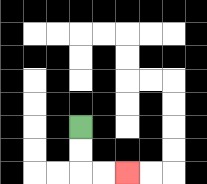{'start': '[3, 5]', 'end': '[5, 7]', 'path_directions': 'D,D,R,R', 'path_coordinates': '[[3, 5], [3, 6], [3, 7], [4, 7], [5, 7]]'}